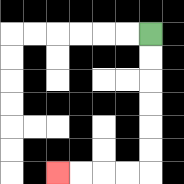{'start': '[6, 1]', 'end': '[2, 7]', 'path_directions': 'D,D,D,D,D,D,L,L,L,L', 'path_coordinates': '[[6, 1], [6, 2], [6, 3], [6, 4], [6, 5], [6, 6], [6, 7], [5, 7], [4, 7], [3, 7], [2, 7]]'}